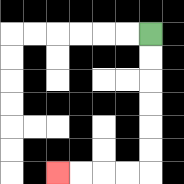{'start': '[6, 1]', 'end': '[2, 7]', 'path_directions': 'D,D,D,D,D,D,L,L,L,L', 'path_coordinates': '[[6, 1], [6, 2], [6, 3], [6, 4], [6, 5], [6, 6], [6, 7], [5, 7], [4, 7], [3, 7], [2, 7]]'}